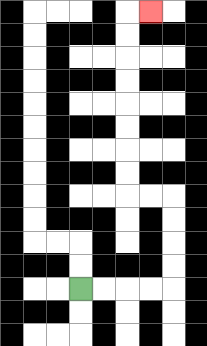{'start': '[3, 12]', 'end': '[6, 0]', 'path_directions': 'R,R,R,R,U,U,U,U,L,L,U,U,U,U,U,U,U,U,R', 'path_coordinates': '[[3, 12], [4, 12], [5, 12], [6, 12], [7, 12], [7, 11], [7, 10], [7, 9], [7, 8], [6, 8], [5, 8], [5, 7], [5, 6], [5, 5], [5, 4], [5, 3], [5, 2], [5, 1], [5, 0], [6, 0]]'}